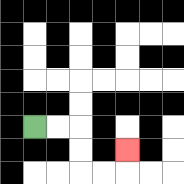{'start': '[1, 5]', 'end': '[5, 6]', 'path_directions': 'R,R,D,D,R,R,U', 'path_coordinates': '[[1, 5], [2, 5], [3, 5], [3, 6], [3, 7], [4, 7], [5, 7], [5, 6]]'}